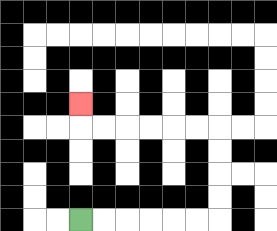{'start': '[3, 9]', 'end': '[3, 4]', 'path_directions': 'R,R,R,R,R,R,U,U,U,U,L,L,L,L,L,L,U', 'path_coordinates': '[[3, 9], [4, 9], [5, 9], [6, 9], [7, 9], [8, 9], [9, 9], [9, 8], [9, 7], [9, 6], [9, 5], [8, 5], [7, 5], [6, 5], [5, 5], [4, 5], [3, 5], [3, 4]]'}